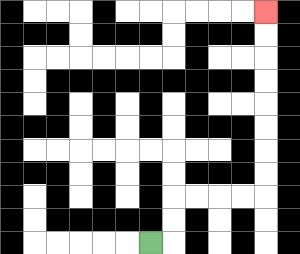{'start': '[6, 10]', 'end': '[11, 0]', 'path_directions': 'R,U,U,R,R,R,R,U,U,U,U,U,U,U,U', 'path_coordinates': '[[6, 10], [7, 10], [7, 9], [7, 8], [8, 8], [9, 8], [10, 8], [11, 8], [11, 7], [11, 6], [11, 5], [11, 4], [11, 3], [11, 2], [11, 1], [11, 0]]'}